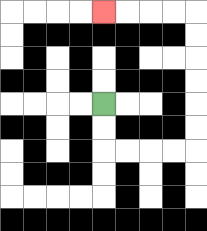{'start': '[4, 4]', 'end': '[4, 0]', 'path_directions': 'D,D,R,R,R,R,U,U,U,U,U,U,L,L,L,L', 'path_coordinates': '[[4, 4], [4, 5], [4, 6], [5, 6], [6, 6], [7, 6], [8, 6], [8, 5], [8, 4], [8, 3], [8, 2], [8, 1], [8, 0], [7, 0], [6, 0], [5, 0], [4, 0]]'}